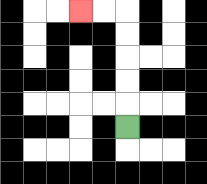{'start': '[5, 5]', 'end': '[3, 0]', 'path_directions': 'U,U,U,U,U,L,L', 'path_coordinates': '[[5, 5], [5, 4], [5, 3], [5, 2], [5, 1], [5, 0], [4, 0], [3, 0]]'}